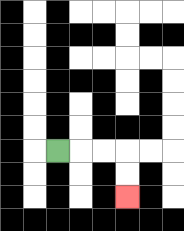{'start': '[2, 6]', 'end': '[5, 8]', 'path_directions': 'R,R,R,D,D', 'path_coordinates': '[[2, 6], [3, 6], [4, 6], [5, 6], [5, 7], [5, 8]]'}